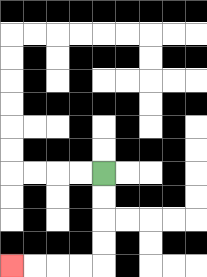{'start': '[4, 7]', 'end': '[0, 11]', 'path_directions': 'D,D,D,D,L,L,L,L', 'path_coordinates': '[[4, 7], [4, 8], [4, 9], [4, 10], [4, 11], [3, 11], [2, 11], [1, 11], [0, 11]]'}